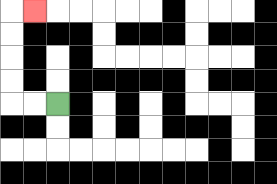{'start': '[2, 4]', 'end': '[1, 0]', 'path_directions': 'L,L,U,U,U,U,R', 'path_coordinates': '[[2, 4], [1, 4], [0, 4], [0, 3], [0, 2], [0, 1], [0, 0], [1, 0]]'}